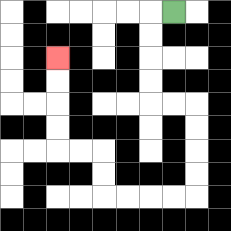{'start': '[7, 0]', 'end': '[2, 2]', 'path_directions': 'L,D,D,D,D,R,R,D,D,D,D,L,L,L,L,U,U,L,L,U,U,U,U', 'path_coordinates': '[[7, 0], [6, 0], [6, 1], [6, 2], [6, 3], [6, 4], [7, 4], [8, 4], [8, 5], [8, 6], [8, 7], [8, 8], [7, 8], [6, 8], [5, 8], [4, 8], [4, 7], [4, 6], [3, 6], [2, 6], [2, 5], [2, 4], [2, 3], [2, 2]]'}